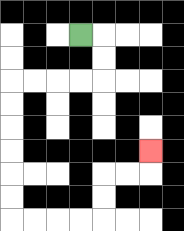{'start': '[3, 1]', 'end': '[6, 6]', 'path_directions': 'R,D,D,L,L,L,L,D,D,D,D,D,D,R,R,R,R,U,U,R,R,U', 'path_coordinates': '[[3, 1], [4, 1], [4, 2], [4, 3], [3, 3], [2, 3], [1, 3], [0, 3], [0, 4], [0, 5], [0, 6], [0, 7], [0, 8], [0, 9], [1, 9], [2, 9], [3, 9], [4, 9], [4, 8], [4, 7], [5, 7], [6, 7], [6, 6]]'}